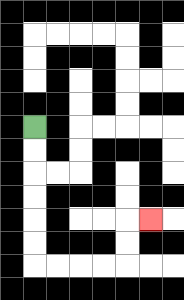{'start': '[1, 5]', 'end': '[6, 9]', 'path_directions': 'D,D,D,D,D,D,R,R,R,R,U,U,R', 'path_coordinates': '[[1, 5], [1, 6], [1, 7], [1, 8], [1, 9], [1, 10], [1, 11], [2, 11], [3, 11], [4, 11], [5, 11], [5, 10], [5, 9], [6, 9]]'}